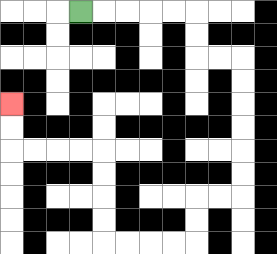{'start': '[3, 0]', 'end': '[0, 4]', 'path_directions': 'R,R,R,R,R,D,D,R,R,D,D,D,D,D,D,L,L,D,D,L,L,L,L,U,U,U,U,L,L,L,L,U,U', 'path_coordinates': '[[3, 0], [4, 0], [5, 0], [6, 0], [7, 0], [8, 0], [8, 1], [8, 2], [9, 2], [10, 2], [10, 3], [10, 4], [10, 5], [10, 6], [10, 7], [10, 8], [9, 8], [8, 8], [8, 9], [8, 10], [7, 10], [6, 10], [5, 10], [4, 10], [4, 9], [4, 8], [4, 7], [4, 6], [3, 6], [2, 6], [1, 6], [0, 6], [0, 5], [0, 4]]'}